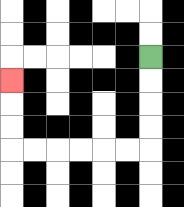{'start': '[6, 2]', 'end': '[0, 3]', 'path_directions': 'D,D,D,D,L,L,L,L,L,L,U,U,U', 'path_coordinates': '[[6, 2], [6, 3], [6, 4], [6, 5], [6, 6], [5, 6], [4, 6], [3, 6], [2, 6], [1, 6], [0, 6], [0, 5], [0, 4], [0, 3]]'}